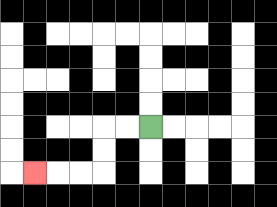{'start': '[6, 5]', 'end': '[1, 7]', 'path_directions': 'L,L,D,D,L,L,L', 'path_coordinates': '[[6, 5], [5, 5], [4, 5], [4, 6], [4, 7], [3, 7], [2, 7], [1, 7]]'}